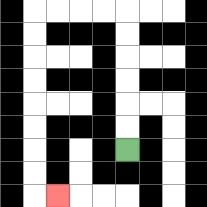{'start': '[5, 6]', 'end': '[2, 8]', 'path_directions': 'U,U,U,U,U,U,L,L,L,L,D,D,D,D,D,D,D,D,R', 'path_coordinates': '[[5, 6], [5, 5], [5, 4], [5, 3], [5, 2], [5, 1], [5, 0], [4, 0], [3, 0], [2, 0], [1, 0], [1, 1], [1, 2], [1, 3], [1, 4], [1, 5], [1, 6], [1, 7], [1, 8], [2, 8]]'}